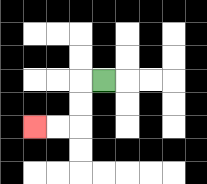{'start': '[4, 3]', 'end': '[1, 5]', 'path_directions': 'L,D,D,L,L', 'path_coordinates': '[[4, 3], [3, 3], [3, 4], [3, 5], [2, 5], [1, 5]]'}